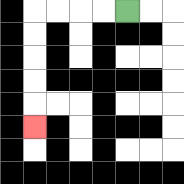{'start': '[5, 0]', 'end': '[1, 5]', 'path_directions': 'L,L,L,L,D,D,D,D,D', 'path_coordinates': '[[5, 0], [4, 0], [3, 0], [2, 0], [1, 0], [1, 1], [1, 2], [1, 3], [1, 4], [1, 5]]'}